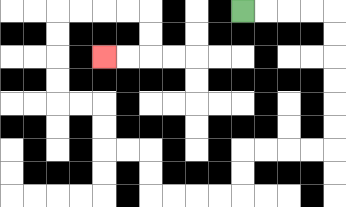{'start': '[10, 0]', 'end': '[4, 2]', 'path_directions': 'R,R,R,R,D,D,D,D,D,D,L,L,L,L,D,D,L,L,L,L,U,U,L,L,U,U,L,L,U,U,U,U,R,R,R,R,D,D,L,L', 'path_coordinates': '[[10, 0], [11, 0], [12, 0], [13, 0], [14, 0], [14, 1], [14, 2], [14, 3], [14, 4], [14, 5], [14, 6], [13, 6], [12, 6], [11, 6], [10, 6], [10, 7], [10, 8], [9, 8], [8, 8], [7, 8], [6, 8], [6, 7], [6, 6], [5, 6], [4, 6], [4, 5], [4, 4], [3, 4], [2, 4], [2, 3], [2, 2], [2, 1], [2, 0], [3, 0], [4, 0], [5, 0], [6, 0], [6, 1], [6, 2], [5, 2], [4, 2]]'}